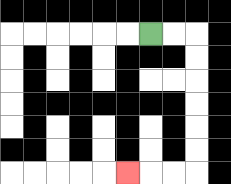{'start': '[6, 1]', 'end': '[5, 7]', 'path_directions': 'R,R,D,D,D,D,D,D,L,L,L', 'path_coordinates': '[[6, 1], [7, 1], [8, 1], [8, 2], [8, 3], [8, 4], [8, 5], [8, 6], [8, 7], [7, 7], [6, 7], [5, 7]]'}